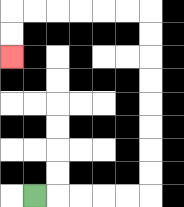{'start': '[1, 8]', 'end': '[0, 2]', 'path_directions': 'R,R,R,R,R,U,U,U,U,U,U,U,U,L,L,L,L,L,L,D,D', 'path_coordinates': '[[1, 8], [2, 8], [3, 8], [4, 8], [5, 8], [6, 8], [6, 7], [6, 6], [6, 5], [6, 4], [6, 3], [6, 2], [6, 1], [6, 0], [5, 0], [4, 0], [3, 0], [2, 0], [1, 0], [0, 0], [0, 1], [0, 2]]'}